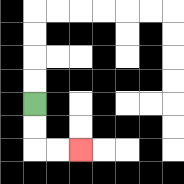{'start': '[1, 4]', 'end': '[3, 6]', 'path_directions': 'D,D,R,R', 'path_coordinates': '[[1, 4], [1, 5], [1, 6], [2, 6], [3, 6]]'}